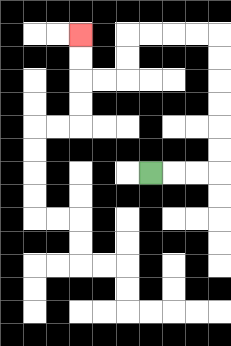{'start': '[6, 7]', 'end': '[3, 1]', 'path_directions': 'R,R,R,U,U,U,U,U,U,L,L,L,L,D,D,L,L,U,U', 'path_coordinates': '[[6, 7], [7, 7], [8, 7], [9, 7], [9, 6], [9, 5], [9, 4], [9, 3], [9, 2], [9, 1], [8, 1], [7, 1], [6, 1], [5, 1], [5, 2], [5, 3], [4, 3], [3, 3], [3, 2], [3, 1]]'}